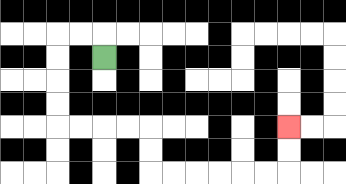{'start': '[4, 2]', 'end': '[12, 5]', 'path_directions': 'U,L,L,D,D,D,D,R,R,R,R,D,D,R,R,R,R,R,R,U,U', 'path_coordinates': '[[4, 2], [4, 1], [3, 1], [2, 1], [2, 2], [2, 3], [2, 4], [2, 5], [3, 5], [4, 5], [5, 5], [6, 5], [6, 6], [6, 7], [7, 7], [8, 7], [9, 7], [10, 7], [11, 7], [12, 7], [12, 6], [12, 5]]'}